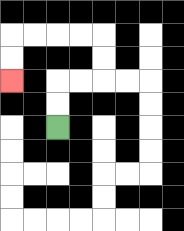{'start': '[2, 5]', 'end': '[0, 3]', 'path_directions': 'U,U,R,R,U,U,L,L,L,L,D,D', 'path_coordinates': '[[2, 5], [2, 4], [2, 3], [3, 3], [4, 3], [4, 2], [4, 1], [3, 1], [2, 1], [1, 1], [0, 1], [0, 2], [0, 3]]'}